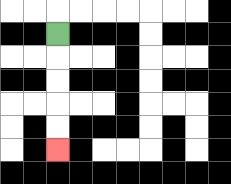{'start': '[2, 1]', 'end': '[2, 6]', 'path_directions': 'D,D,D,D,D', 'path_coordinates': '[[2, 1], [2, 2], [2, 3], [2, 4], [2, 5], [2, 6]]'}